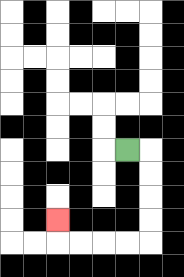{'start': '[5, 6]', 'end': '[2, 9]', 'path_directions': 'R,D,D,D,D,L,L,L,L,U', 'path_coordinates': '[[5, 6], [6, 6], [6, 7], [6, 8], [6, 9], [6, 10], [5, 10], [4, 10], [3, 10], [2, 10], [2, 9]]'}